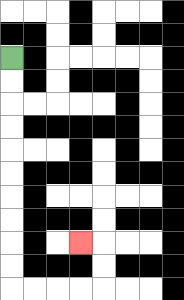{'start': '[0, 2]', 'end': '[3, 10]', 'path_directions': 'D,D,D,D,D,D,D,D,D,D,R,R,R,R,U,U,L', 'path_coordinates': '[[0, 2], [0, 3], [0, 4], [0, 5], [0, 6], [0, 7], [0, 8], [0, 9], [0, 10], [0, 11], [0, 12], [1, 12], [2, 12], [3, 12], [4, 12], [4, 11], [4, 10], [3, 10]]'}